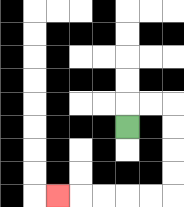{'start': '[5, 5]', 'end': '[2, 8]', 'path_directions': 'U,R,R,D,D,D,D,L,L,L,L,L', 'path_coordinates': '[[5, 5], [5, 4], [6, 4], [7, 4], [7, 5], [7, 6], [7, 7], [7, 8], [6, 8], [5, 8], [4, 8], [3, 8], [2, 8]]'}